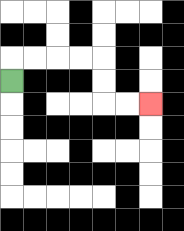{'start': '[0, 3]', 'end': '[6, 4]', 'path_directions': 'U,R,R,R,R,D,D,R,R', 'path_coordinates': '[[0, 3], [0, 2], [1, 2], [2, 2], [3, 2], [4, 2], [4, 3], [4, 4], [5, 4], [6, 4]]'}